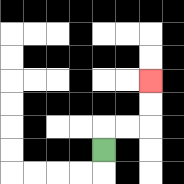{'start': '[4, 6]', 'end': '[6, 3]', 'path_directions': 'U,R,R,U,U', 'path_coordinates': '[[4, 6], [4, 5], [5, 5], [6, 5], [6, 4], [6, 3]]'}